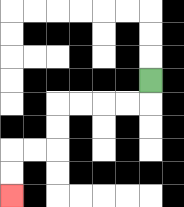{'start': '[6, 3]', 'end': '[0, 8]', 'path_directions': 'D,L,L,L,L,D,D,L,L,D,D', 'path_coordinates': '[[6, 3], [6, 4], [5, 4], [4, 4], [3, 4], [2, 4], [2, 5], [2, 6], [1, 6], [0, 6], [0, 7], [0, 8]]'}